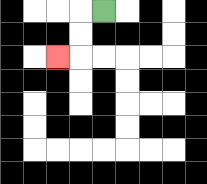{'start': '[4, 0]', 'end': '[2, 2]', 'path_directions': 'L,D,D,L', 'path_coordinates': '[[4, 0], [3, 0], [3, 1], [3, 2], [2, 2]]'}